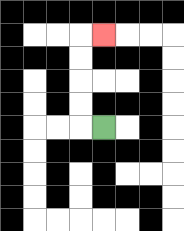{'start': '[4, 5]', 'end': '[4, 1]', 'path_directions': 'L,U,U,U,U,R', 'path_coordinates': '[[4, 5], [3, 5], [3, 4], [3, 3], [3, 2], [3, 1], [4, 1]]'}